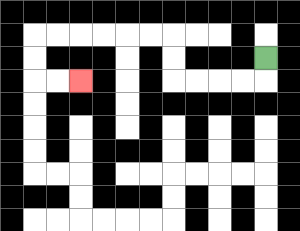{'start': '[11, 2]', 'end': '[3, 3]', 'path_directions': 'D,L,L,L,L,U,U,L,L,L,L,L,L,D,D,R,R', 'path_coordinates': '[[11, 2], [11, 3], [10, 3], [9, 3], [8, 3], [7, 3], [7, 2], [7, 1], [6, 1], [5, 1], [4, 1], [3, 1], [2, 1], [1, 1], [1, 2], [1, 3], [2, 3], [3, 3]]'}